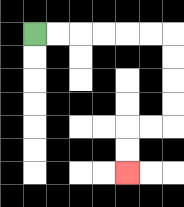{'start': '[1, 1]', 'end': '[5, 7]', 'path_directions': 'R,R,R,R,R,R,D,D,D,D,L,L,D,D', 'path_coordinates': '[[1, 1], [2, 1], [3, 1], [4, 1], [5, 1], [6, 1], [7, 1], [7, 2], [7, 3], [7, 4], [7, 5], [6, 5], [5, 5], [5, 6], [5, 7]]'}